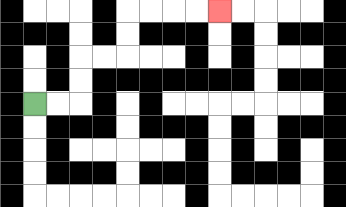{'start': '[1, 4]', 'end': '[9, 0]', 'path_directions': 'R,R,U,U,R,R,U,U,R,R,R,R', 'path_coordinates': '[[1, 4], [2, 4], [3, 4], [3, 3], [3, 2], [4, 2], [5, 2], [5, 1], [5, 0], [6, 0], [7, 0], [8, 0], [9, 0]]'}